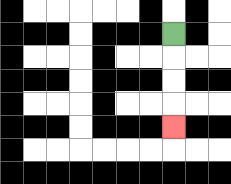{'start': '[7, 1]', 'end': '[7, 5]', 'path_directions': 'D,D,D,D', 'path_coordinates': '[[7, 1], [7, 2], [7, 3], [7, 4], [7, 5]]'}